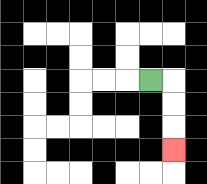{'start': '[6, 3]', 'end': '[7, 6]', 'path_directions': 'R,D,D,D', 'path_coordinates': '[[6, 3], [7, 3], [7, 4], [7, 5], [7, 6]]'}